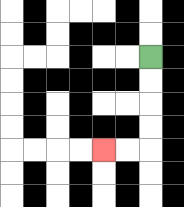{'start': '[6, 2]', 'end': '[4, 6]', 'path_directions': 'D,D,D,D,L,L', 'path_coordinates': '[[6, 2], [6, 3], [6, 4], [6, 5], [6, 6], [5, 6], [4, 6]]'}